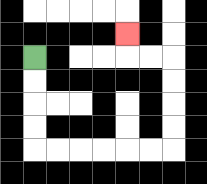{'start': '[1, 2]', 'end': '[5, 1]', 'path_directions': 'D,D,D,D,R,R,R,R,R,R,U,U,U,U,L,L,U', 'path_coordinates': '[[1, 2], [1, 3], [1, 4], [1, 5], [1, 6], [2, 6], [3, 6], [4, 6], [5, 6], [6, 6], [7, 6], [7, 5], [7, 4], [7, 3], [7, 2], [6, 2], [5, 2], [5, 1]]'}